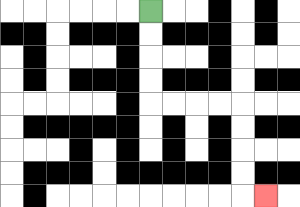{'start': '[6, 0]', 'end': '[11, 8]', 'path_directions': 'D,D,D,D,R,R,R,R,D,D,D,D,R', 'path_coordinates': '[[6, 0], [6, 1], [6, 2], [6, 3], [6, 4], [7, 4], [8, 4], [9, 4], [10, 4], [10, 5], [10, 6], [10, 7], [10, 8], [11, 8]]'}